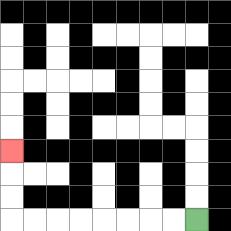{'start': '[8, 9]', 'end': '[0, 6]', 'path_directions': 'L,L,L,L,L,L,L,L,U,U,U', 'path_coordinates': '[[8, 9], [7, 9], [6, 9], [5, 9], [4, 9], [3, 9], [2, 9], [1, 9], [0, 9], [0, 8], [0, 7], [0, 6]]'}